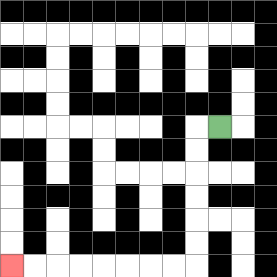{'start': '[9, 5]', 'end': '[0, 11]', 'path_directions': 'L,D,D,D,D,D,D,L,L,L,L,L,L,L,L', 'path_coordinates': '[[9, 5], [8, 5], [8, 6], [8, 7], [8, 8], [8, 9], [8, 10], [8, 11], [7, 11], [6, 11], [5, 11], [4, 11], [3, 11], [2, 11], [1, 11], [0, 11]]'}